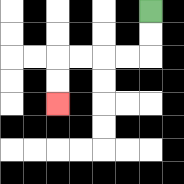{'start': '[6, 0]', 'end': '[2, 4]', 'path_directions': 'D,D,L,L,L,L,D,D', 'path_coordinates': '[[6, 0], [6, 1], [6, 2], [5, 2], [4, 2], [3, 2], [2, 2], [2, 3], [2, 4]]'}